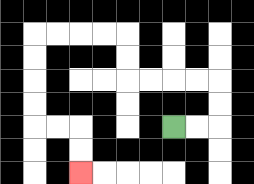{'start': '[7, 5]', 'end': '[3, 7]', 'path_directions': 'R,R,U,U,L,L,L,L,U,U,L,L,L,L,D,D,D,D,R,R,D,D', 'path_coordinates': '[[7, 5], [8, 5], [9, 5], [9, 4], [9, 3], [8, 3], [7, 3], [6, 3], [5, 3], [5, 2], [5, 1], [4, 1], [3, 1], [2, 1], [1, 1], [1, 2], [1, 3], [1, 4], [1, 5], [2, 5], [3, 5], [3, 6], [3, 7]]'}